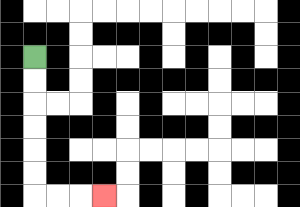{'start': '[1, 2]', 'end': '[4, 8]', 'path_directions': 'D,D,D,D,D,D,R,R,R', 'path_coordinates': '[[1, 2], [1, 3], [1, 4], [1, 5], [1, 6], [1, 7], [1, 8], [2, 8], [3, 8], [4, 8]]'}